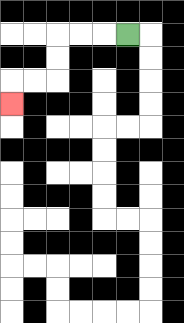{'start': '[5, 1]', 'end': '[0, 4]', 'path_directions': 'L,L,L,D,D,L,L,D', 'path_coordinates': '[[5, 1], [4, 1], [3, 1], [2, 1], [2, 2], [2, 3], [1, 3], [0, 3], [0, 4]]'}